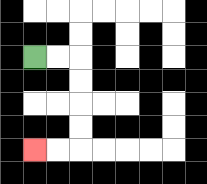{'start': '[1, 2]', 'end': '[1, 6]', 'path_directions': 'R,R,D,D,D,D,L,L', 'path_coordinates': '[[1, 2], [2, 2], [3, 2], [3, 3], [3, 4], [3, 5], [3, 6], [2, 6], [1, 6]]'}